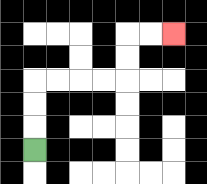{'start': '[1, 6]', 'end': '[7, 1]', 'path_directions': 'U,U,U,R,R,R,R,U,U,R,R', 'path_coordinates': '[[1, 6], [1, 5], [1, 4], [1, 3], [2, 3], [3, 3], [4, 3], [5, 3], [5, 2], [5, 1], [6, 1], [7, 1]]'}